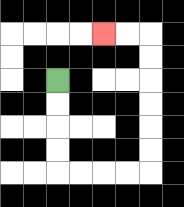{'start': '[2, 3]', 'end': '[4, 1]', 'path_directions': 'D,D,D,D,R,R,R,R,U,U,U,U,U,U,L,L', 'path_coordinates': '[[2, 3], [2, 4], [2, 5], [2, 6], [2, 7], [3, 7], [4, 7], [5, 7], [6, 7], [6, 6], [6, 5], [6, 4], [6, 3], [6, 2], [6, 1], [5, 1], [4, 1]]'}